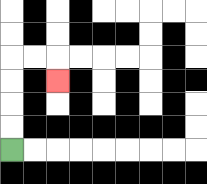{'start': '[0, 6]', 'end': '[2, 3]', 'path_directions': 'U,U,U,U,R,R,D', 'path_coordinates': '[[0, 6], [0, 5], [0, 4], [0, 3], [0, 2], [1, 2], [2, 2], [2, 3]]'}